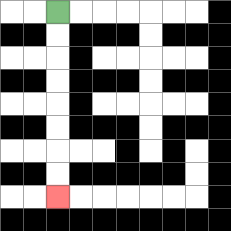{'start': '[2, 0]', 'end': '[2, 8]', 'path_directions': 'D,D,D,D,D,D,D,D', 'path_coordinates': '[[2, 0], [2, 1], [2, 2], [2, 3], [2, 4], [2, 5], [2, 6], [2, 7], [2, 8]]'}